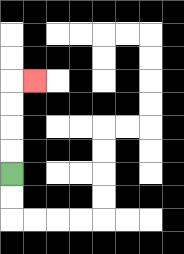{'start': '[0, 7]', 'end': '[1, 3]', 'path_directions': 'U,U,U,U,R', 'path_coordinates': '[[0, 7], [0, 6], [0, 5], [0, 4], [0, 3], [1, 3]]'}